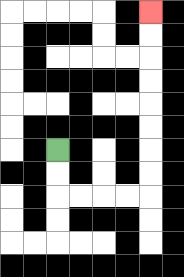{'start': '[2, 6]', 'end': '[6, 0]', 'path_directions': 'D,D,R,R,R,R,U,U,U,U,U,U,U,U', 'path_coordinates': '[[2, 6], [2, 7], [2, 8], [3, 8], [4, 8], [5, 8], [6, 8], [6, 7], [6, 6], [6, 5], [6, 4], [6, 3], [6, 2], [6, 1], [6, 0]]'}